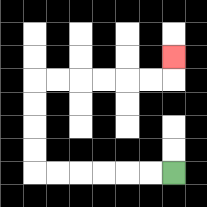{'start': '[7, 7]', 'end': '[7, 2]', 'path_directions': 'L,L,L,L,L,L,U,U,U,U,R,R,R,R,R,R,U', 'path_coordinates': '[[7, 7], [6, 7], [5, 7], [4, 7], [3, 7], [2, 7], [1, 7], [1, 6], [1, 5], [1, 4], [1, 3], [2, 3], [3, 3], [4, 3], [5, 3], [6, 3], [7, 3], [7, 2]]'}